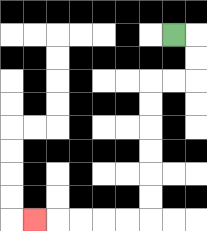{'start': '[7, 1]', 'end': '[1, 9]', 'path_directions': 'R,D,D,L,L,D,D,D,D,D,D,L,L,L,L,L', 'path_coordinates': '[[7, 1], [8, 1], [8, 2], [8, 3], [7, 3], [6, 3], [6, 4], [6, 5], [6, 6], [6, 7], [6, 8], [6, 9], [5, 9], [4, 9], [3, 9], [2, 9], [1, 9]]'}